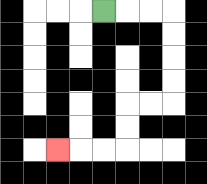{'start': '[4, 0]', 'end': '[2, 6]', 'path_directions': 'R,R,R,D,D,D,D,L,L,D,D,L,L,L', 'path_coordinates': '[[4, 0], [5, 0], [6, 0], [7, 0], [7, 1], [7, 2], [7, 3], [7, 4], [6, 4], [5, 4], [5, 5], [5, 6], [4, 6], [3, 6], [2, 6]]'}